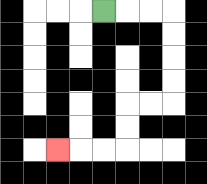{'start': '[4, 0]', 'end': '[2, 6]', 'path_directions': 'R,R,R,D,D,D,D,L,L,D,D,L,L,L', 'path_coordinates': '[[4, 0], [5, 0], [6, 0], [7, 0], [7, 1], [7, 2], [7, 3], [7, 4], [6, 4], [5, 4], [5, 5], [5, 6], [4, 6], [3, 6], [2, 6]]'}